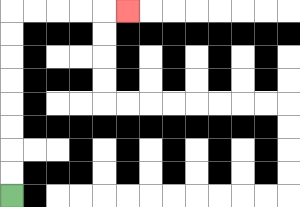{'start': '[0, 8]', 'end': '[5, 0]', 'path_directions': 'U,U,U,U,U,U,U,U,R,R,R,R,R', 'path_coordinates': '[[0, 8], [0, 7], [0, 6], [0, 5], [0, 4], [0, 3], [0, 2], [0, 1], [0, 0], [1, 0], [2, 0], [3, 0], [4, 0], [5, 0]]'}